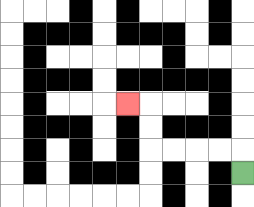{'start': '[10, 7]', 'end': '[5, 4]', 'path_directions': 'U,L,L,L,L,U,U,L', 'path_coordinates': '[[10, 7], [10, 6], [9, 6], [8, 6], [7, 6], [6, 6], [6, 5], [6, 4], [5, 4]]'}